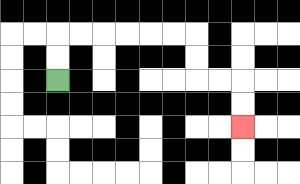{'start': '[2, 3]', 'end': '[10, 5]', 'path_directions': 'U,U,R,R,R,R,R,R,D,D,R,R,D,D', 'path_coordinates': '[[2, 3], [2, 2], [2, 1], [3, 1], [4, 1], [5, 1], [6, 1], [7, 1], [8, 1], [8, 2], [8, 3], [9, 3], [10, 3], [10, 4], [10, 5]]'}